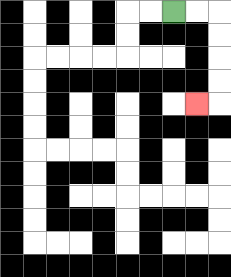{'start': '[7, 0]', 'end': '[8, 4]', 'path_directions': 'R,R,D,D,D,D,L', 'path_coordinates': '[[7, 0], [8, 0], [9, 0], [9, 1], [9, 2], [9, 3], [9, 4], [8, 4]]'}